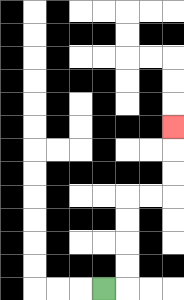{'start': '[4, 12]', 'end': '[7, 5]', 'path_directions': 'R,U,U,U,U,R,R,U,U,U', 'path_coordinates': '[[4, 12], [5, 12], [5, 11], [5, 10], [5, 9], [5, 8], [6, 8], [7, 8], [7, 7], [7, 6], [7, 5]]'}